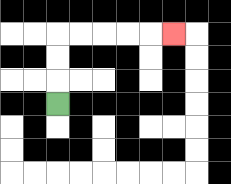{'start': '[2, 4]', 'end': '[7, 1]', 'path_directions': 'U,U,U,R,R,R,R,R', 'path_coordinates': '[[2, 4], [2, 3], [2, 2], [2, 1], [3, 1], [4, 1], [5, 1], [6, 1], [7, 1]]'}